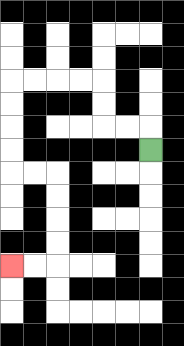{'start': '[6, 6]', 'end': '[0, 11]', 'path_directions': 'U,L,L,U,U,L,L,L,L,D,D,D,D,R,R,D,D,D,D,L,L', 'path_coordinates': '[[6, 6], [6, 5], [5, 5], [4, 5], [4, 4], [4, 3], [3, 3], [2, 3], [1, 3], [0, 3], [0, 4], [0, 5], [0, 6], [0, 7], [1, 7], [2, 7], [2, 8], [2, 9], [2, 10], [2, 11], [1, 11], [0, 11]]'}